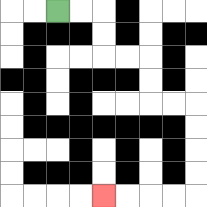{'start': '[2, 0]', 'end': '[4, 8]', 'path_directions': 'R,R,D,D,R,R,D,D,R,R,D,D,D,D,L,L,L,L', 'path_coordinates': '[[2, 0], [3, 0], [4, 0], [4, 1], [4, 2], [5, 2], [6, 2], [6, 3], [6, 4], [7, 4], [8, 4], [8, 5], [8, 6], [8, 7], [8, 8], [7, 8], [6, 8], [5, 8], [4, 8]]'}